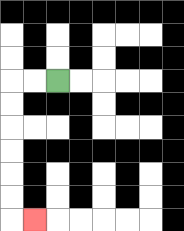{'start': '[2, 3]', 'end': '[1, 9]', 'path_directions': 'L,L,D,D,D,D,D,D,R', 'path_coordinates': '[[2, 3], [1, 3], [0, 3], [0, 4], [0, 5], [0, 6], [0, 7], [0, 8], [0, 9], [1, 9]]'}